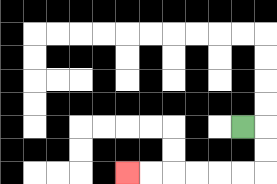{'start': '[10, 5]', 'end': '[5, 7]', 'path_directions': 'R,D,D,L,L,L,L,L,L', 'path_coordinates': '[[10, 5], [11, 5], [11, 6], [11, 7], [10, 7], [9, 7], [8, 7], [7, 7], [6, 7], [5, 7]]'}